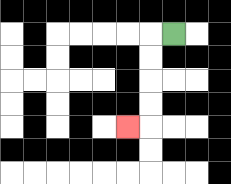{'start': '[7, 1]', 'end': '[5, 5]', 'path_directions': 'L,D,D,D,D,L', 'path_coordinates': '[[7, 1], [6, 1], [6, 2], [6, 3], [6, 4], [6, 5], [5, 5]]'}